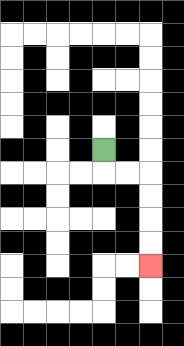{'start': '[4, 6]', 'end': '[6, 11]', 'path_directions': 'D,R,R,D,D,D,D', 'path_coordinates': '[[4, 6], [4, 7], [5, 7], [6, 7], [6, 8], [6, 9], [6, 10], [6, 11]]'}